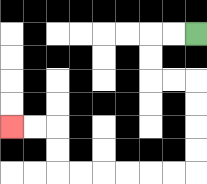{'start': '[8, 1]', 'end': '[0, 5]', 'path_directions': 'L,L,D,D,R,R,D,D,D,D,L,L,L,L,L,L,U,U,L,L', 'path_coordinates': '[[8, 1], [7, 1], [6, 1], [6, 2], [6, 3], [7, 3], [8, 3], [8, 4], [8, 5], [8, 6], [8, 7], [7, 7], [6, 7], [5, 7], [4, 7], [3, 7], [2, 7], [2, 6], [2, 5], [1, 5], [0, 5]]'}